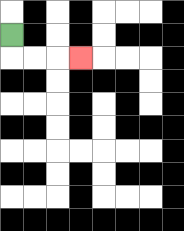{'start': '[0, 1]', 'end': '[3, 2]', 'path_directions': 'D,R,R,R', 'path_coordinates': '[[0, 1], [0, 2], [1, 2], [2, 2], [3, 2]]'}